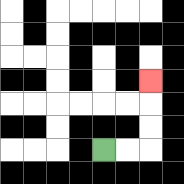{'start': '[4, 6]', 'end': '[6, 3]', 'path_directions': 'R,R,U,U,U', 'path_coordinates': '[[4, 6], [5, 6], [6, 6], [6, 5], [6, 4], [6, 3]]'}